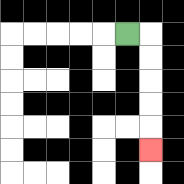{'start': '[5, 1]', 'end': '[6, 6]', 'path_directions': 'R,D,D,D,D,D', 'path_coordinates': '[[5, 1], [6, 1], [6, 2], [6, 3], [6, 4], [6, 5], [6, 6]]'}